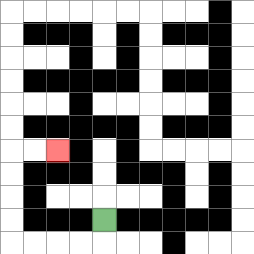{'start': '[4, 9]', 'end': '[2, 6]', 'path_directions': 'D,L,L,L,L,U,U,U,U,R,R', 'path_coordinates': '[[4, 9], [4, 10], [3, 10], [2, 10], [1, 10], [0, 10], [0, 9], [0, 8], [0, 7], [0, 6], [1, 6], [2, 6]]'}